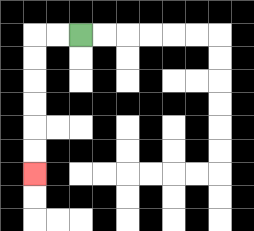{'start': '[3, 1]', 'end': '[1, 7]', 'path_directions': 'L,L,D,D,D,D,D,D', 'path_coordinates': '[[3, 1], [2, 1], [1, 1], [1, 2], [1, 3], [1, 4], [1, 5], [1, 6], [1, 7]]'}